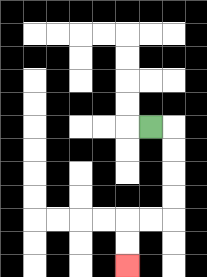{'start': '[6, 5]', 'end': '[5, 11]', 'path_directions': 'R,D,D,D,D,L,L,D,D', 'path_coordinates': '[[6, 5], [7, 5], [7, 6], [7, 7], [7, 8], [7, 9], [6, 9], [5, 9], [5, 10], [5, 11]]'}